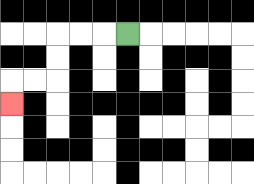{'start': '[5, 1]', 'end': '[0, 4]', 'path_directions': 'L,L,L,D,D,L,L,D', 'path_coordinates': '[[5, 1], [4, 1], [3, 1], [2, 1], [2, 2], [2, 3], [1, 3], [0, 3], [0, 4]]'}